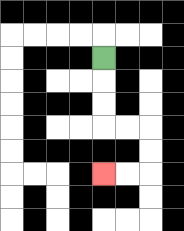{'start': '[4, 2]', 'end': '[4, 7]', 'path_directions': 'D,D,D,R,R,D,D,L,L', 'path_coordinates': '[[4, 2], [4, 3], [4, 4], [4, 5], [5, 5], [6, 5], [6, 6], [6, 7], [5, 7], [4, 7]]'}